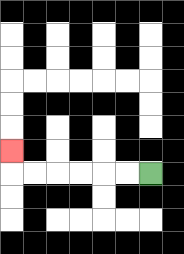{'start': '[6, 7]', 'end': '[0, 6]', 'path_directions': 'L,L,L,L,L,L,U', 'path_coordinates': '[[6, 7], [5, 7], [4, 7], [3, 7], [2, 7], [1, 7], [0, 7], [0, 6]]'}